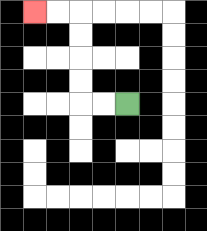{'start': '[5, 4]', 'end': '[1, 0]', 'path_directions': 'L,L,U,U,U,U,L,L', 'path_coordinates': '[[5, 4], [4, 4], [3, 4], [3, 3], [3, 2], [3, 1], [3, 0], [2, 0], [1, 0]]'}